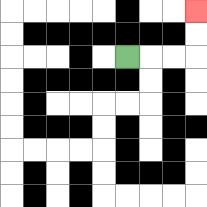{'start': '[5, 2]', 'end': '[8, 0]', 'path_directions': 'R,R,R,U,U', 'path_coordinates': '[[5, 2], [6, 2], [7, 2], [8, 2], [8, 1], [8, 0]]'}